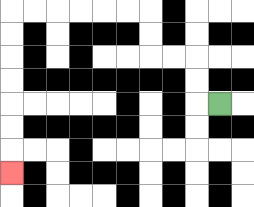{'start': '[9, 4]', 'end': '[0, 7]', 'path_directions': 'L,U,U,L,L,U,U,L,L,L,L,L,L,D,D,D,D,D,D,D', 'path_coordinates': '[[9, 4], [8, 4], [8, 3], [8, 2], [7, 2], [6, 2], [6, 1], [6, 0], [5, 0], [4, 0], [3, 0], [2, 0], [1, 0], [0, 0], [0, 1], [0, 2], [0, 3], [0, 4], [0, 5], [0, 6], [0, 7]]'}